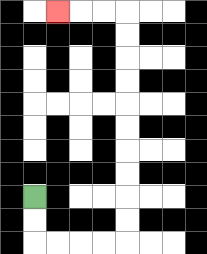{'start': '[1, 8]', 'end': '[2, 0]', 'path_directions': 'D,D,R,R,R,R,U,U,U,U,U,U,U,U,U,U,L,L,L', 'path_coordinates': '[[1, 8], [1, 9], [1, 10], [2, 10], [3, 10], [4, 10], [5, 10], [5, 9], [5, 8], [5, 7], [5, 6], [5, 5], [5, 4], [5, 3], [5, 2], [5, 1], [5, 0], [4, 0], [3, 0], [2, 0]]'}